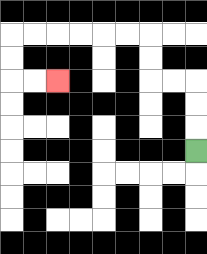{'start': '[8, 6]', 'end': '[2, 3]', 'path_directions': 'U,U,U,L,L,U,U,L,L,L,L,L,L,D,D,R,R', 'path_coordinates': '[[8, 6], [8, 5], [8, 4], [8, 3], [7, 3], [6, 3], [6, 2], [6, 1], [5, 1], [4, 1], [3, 1], [2, 1], [1, 1], [0, 1], [0, 2], [0, 3], [1, 3], [2, 3]]'}